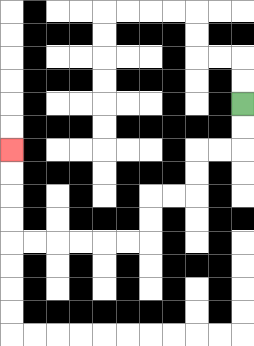{'start': '[10, 4]', 'end': '[0, 6]', 'path_directions': 'D,D,L,L,D,D,L,L,D,D,L,L,L,L,L,L,U,U,U,U', 'path_coordinates': '[[10, 4], [10, 5], [10, 6], [9, 6], [8, 6], [8, 7], [8, 8], [7, 8], [6, 8], [6, 9], [6, 10], [5, 10], [4, 10], [3, 10], [2, 10], [1, 10], [0, 10], [0, 9], [0, 8], [0, 7], [0, 6]]'}